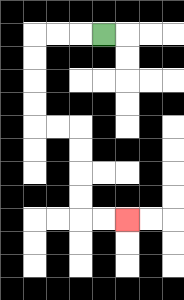{'start': '[4, 1]', 'end': '[5, 9]', 'path_directions': 'L,L,L,D,D,D,D,R,R,D,D,D,D,R,R', 'path_coordinates': '[[4, 1], [3, 1], [2, 1], [1, 1], [1, 2], [1, 3], [1, 4], [1, 5], [2, 5], [3, 5], [3, 6], [3, 7], [3, 8], [3, 9], [4, 9], [5, 9]]'}